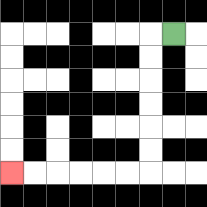{'start': '[7, 1]', 'end': '[0, 7]', 'path_directions': 'L,D,D,D,D,D,D,L,L,L,L,L,L', 'path_coordinates': '[[7, 1], [6, 1], [6, 2], [6, 3], [6, 4], [6, 5], [6, 6], [6, 7], [5, 7], [4, 7], [3, 7], [2, 7], [1, 7], [0, 7]]'}